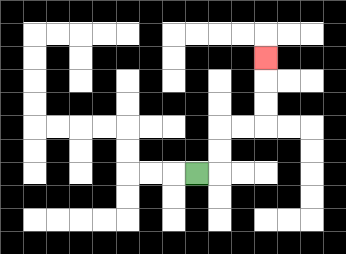{'start': '[8, 7]', 'end': '[11, 2]', 'path_directions': 'R,U,U,R,R,U,U,U', 'path_coordinates': '[[8, 7], [9, 7], [9, 6], [9, 5], [10, 5], [11, 5], [11, 4], [11, 3], [11, 2]]'}